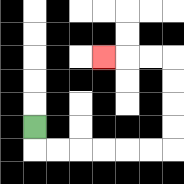{'start': '[1, 5]', 'end': '[4, 2]', 'path_directions': 'D,R,R,R,R,R,R,U,U,U,U,L,L,L', 'path_coordinates': '[[1, 5], [1, 6], [2, 6], [3, 6], [4, 6], [5, 6], [6, 6], [7, 6], [7, 5], [7, 4], [7, 3], [7, 2], [6, 2], [5, 2], [4, 2]]'}